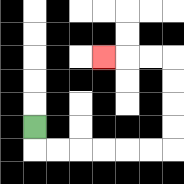{'start': '[1, 5]', 'end': '[4, 2]', 'path_directions': 'D,R,R,R,R,R,R,U,U,U,U,L,L,L', 'path_coordinates': '[[1, 5], [1, 6], [2, 6], [3, 6], [4, 6], [5, 6], [6, 6], [7, 6], [7, 5], [7, 4], [7, 3], [7, 2], [6, 2], [5, 2], [4, 2]]'}